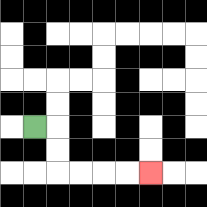{'start': '[1, 5]', 'end': '[6, 7]', 'path_directions': 'R,D,D,R,R,R,R', 'path_coordinates': '[[1, 5], [2, 5], [2, 6], [2, 7], [3, 7], [4, 7], [5, 7], [6, 7]]'}